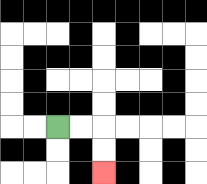{'start': '[2, 5]', 'end': '[4, 7]', 'path_directions': 'R,R,D,D', 'path_coordinates': '[[2, 5], [3, 5], [4, 5], [4, 6], [4, 7]]'}